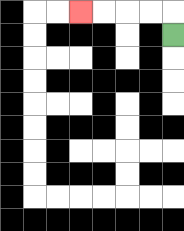{'start': '[7, 1]', 'end': '[3, 0]', 'path_directions': 'U,L,L,L,L', 'path_coordinates': '[[7, 1], [7, 0], [6, 0], [5, 0], [4, 0], [3, 0]]'}